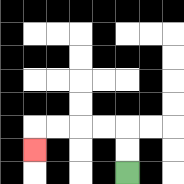{'start': '[5, 7]', 'end': '[1, 6]', 'path_directions': 'U,U,L,L,L,L,D', 'path_coordinates': '[[5, 7], [5, 6], [5, 5], [4, 5], [3, 5], [2, 5], [1, 5], [1, 6]]'}